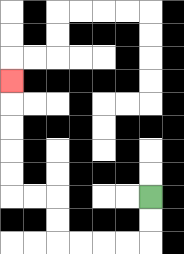{'start': '[6, 8]', 'end': '[0, 3]', 'path_directions': 'D,D,L,L,L,L,U,U,L,L,U,U,U,U,U', 'path_coordinates': '[[6, 8], [6, 9], [6, 10], [5, 10], [4, 10], [3, 10], [2, 10], [2, 9], [2, 8], [1, 8], [0, 8], [0, 7], [0, 6], [0, 5], [0, 4], [0, 3]]'}